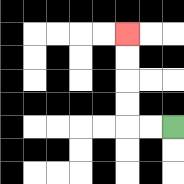{'start': '[7, 5]', 'end': '[5, 1]', 'path_directions': 'L,L,U,U,U,U', 'path_coordinates': '[[7, 5], [6, 5], [5, 5], [5, 4], [5, 3], [5, 2], [5, 1]]'}